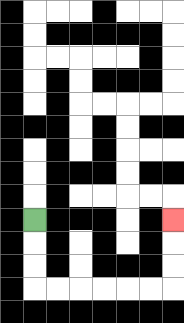{'start': '[1, 9]', 'end': '[7, 9]', 'path_directions': 'D,D,D,R,R,R,R,R,R,U,U,U', 'path_coordinates': '[[1, 9], [1, 10], [1, 11], [1, 12], [2, 12], [3, 12], [4, 12], [5, 12], [6, 12], [7, 12], [7, 11], [7, 10], [7, 9]]'}